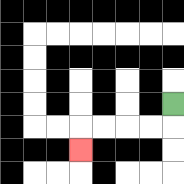{'start': '[7, 4]', 'end': '[3, 6]', 'path_directions': 'D,L,L,L,L,D', 'path_coordinates': '[[7, 4], [7, 5], [6, 5], [5, 5], [4, 5], [3, 5], [3, 6]]'}